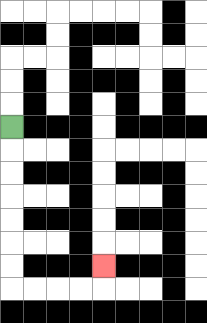{'start': '[0, 5]', 'end': '[4, 11]', 'path_directions': 'D,D,D,D,D,D,D,R,R,R,R,U', 'path_coordinates': '[[0, 5], [0, 6], [0, 7], [0, 8], [0, 9], [0, 10], [0, 11], [0, 12], [1, 12], [2, 12], [3, 12], [4, 12], [4, 11]]'}